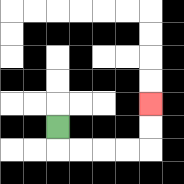{'start': '[2, 5]', 'end': '[6, 4]', 'path_directions': 'D,R,R,R,R,U,U', 'path_coordinates': '[[2, 5], [2, 6], [3, 6], [4, 6], [5, 6], [6, 6], [6, 5], [6, 4]]'}